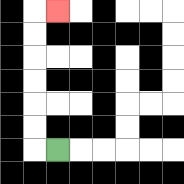{'start': '[2, 6]', 'end': '[2, 0]', 'path_directions': 'L,U,U,U,U,U,U,R', 'path_coordinates': '[[2, 6], [1, 6], [1, 5], [1, 4], [1, 3], [1, 2], [1, 1], [1, 0], [2, 0]]'}